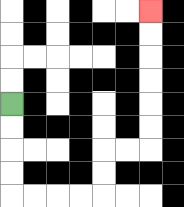{'start': '[0, 4]', 'end': '[6, 0]', 'path_directions': 'D,D,D,D,R,R,R,R,U,U,R,R,U,U,U,U,U,U', 'path_coordinates': '[[0, 4], [0, 5], [0, 6], [0, 7], [0, 8], [1, 8], [2, 8], [3, 8], [4, 8], [4, 7], [4, 6], [5, 6], [6, 6], [6, 5], [6, 4], [6, 3], [6, 2], [6, 1], [6, 0]]'}